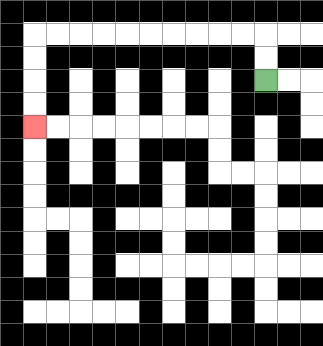{'start': '[11, 3]', 'end': '[1, 5]', 'path_directions': 'U,U,L,L,L,L,L,L,L,L,L,L,D,D,D,D', 'path_coordinates': '[[11, 3], [11, 2], [11, 1], [10, 1], [9, 1], [8, 1], [7, 1], [6, 1], [5, 1], [4, 1], [3, 1], [2, 1], [1, 1], [1, 2], [1, 3], [1, 4], [1, 5]]'}